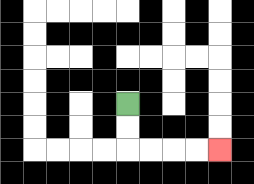{'start': '[5, 4]', 'end': '[9, 6]', 'path_directions': 'D,D,R,R,R,R', 'path_coordinates': '[[5, 4], [5, 5], [5, 6], [6, 6], [7, 6], [8, 6], [9, 6]]'}